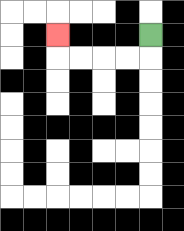{'start': '[6, 1]', 'end': '[2, 1]', 'path_directions': 'D,L,L,L,L,U', 'path_coordinates': '[[6, 1], [6, 2], [5, 2], [4, 2], [3, 2], [2, 2], [2, 1]]'}